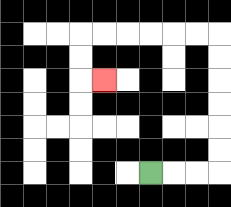{'start': '[6, 7]', 'end': '[4, 3]', 'path_directions': 'R,R,R,U,U,U,U,U,U,L,L,L,L,L,L,D,D,R', 'path_coordinates': '[[6, 7], [7, 7], [8, 7], [9, 7], [9, 6], [9, 5], [9, 4], [9, 3], [9, 2], [9, 1], [8, 1], [7, 1], [6, 1], [5, 1], [4, 1], [3, 1], [3, 2], [3, 3], [4, 3]]'}